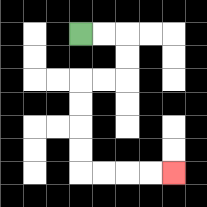{'start': '[3, 1]', 'end': '[7, 7]', 'path_directions': 'R,R,D,D,L,L,D,D,D,D,R,R,R,R', 'path_coordinates': '[[3, 1], [4, 1], [5, 1], [5, 2], [5, 3], [4, 3], [3, 3], [3, 4], [3, 5], [3, 6], [3, 7], [4, 7], [5, 7], [6, 7], [7, 7]]'}